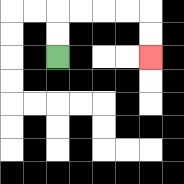{'start': '[2, 2]', 'end': '[6, 2]', 'path_directions': 'U,U,R,R,R,R,D,D', 'path_coordinates': '[[2, 2], [2, 1], [2, 0], [3, 0], [4, 0], [5, 0], [6, 0], [6, 1], [6, 2]]'}